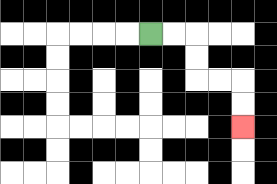{'start': '[6, 1]', 'end': '[10, 5]', 'path_directions': 'R,R,D,D,R,R,D,D', 'path_coordinates': '[[6, 1], [7, 1], [8, 1], [8, 2], [8, 3], [9, 3], [10, 3], [10, 4], [10, 5]]'}